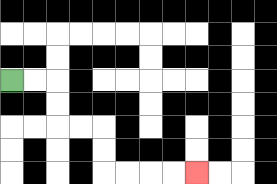{'start': '[0, 3]', 'end': '[8, 7]', 'path_directions': 'R,R,D,D,R,R,D,D,R,R,R,R', 'path_coordinates': '[[0, 3], [1, 3], [2, 3], [2, 4], [2, 5], [3, 5], [4, 5], [4, 6], [4, 7], [5, 7], [6, 7], [7, 7], [8, 7]]'}